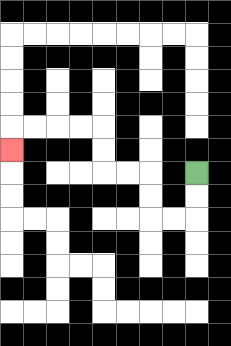{'start': '[8, 7]', 'end': '[0, 6]', 'path_directions': 'D,D,L,L,U,U,L,L,U,U,L,L,L,L,D', 'path_coordinates': '[[8, 7], [8, 8], [8, 9], [7, 9], [6, 9], [6, 8], [6, 7], [5, 7], [4, 7], [4, 6], [4, 5], [3, 5], [2, 5], [1, 5], [0, 5], [0, 6]]'}